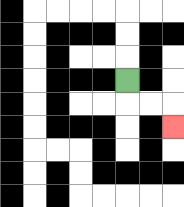{'start': '[5, 3]', 'end': '[7, 5]', 'path_directions': 'D,R,R,D', 'path_coordinates': '[[5, 3], [5, 4], [6, 4], [7, 4], [7, 5]]'}